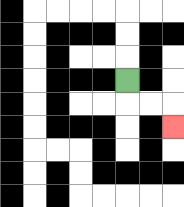{'start': '[5, 3]', 'end': '[7, 5]', 'path_directions': 'D,R,R,D', 'path_coordinates': '[[5, 3], [5, 4], [6, 4], [7, 4], [7, 5]]'}